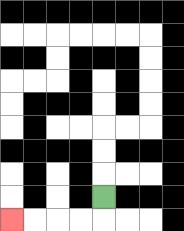{'start': '[4, 8]', 'end': '[0, 9]', 'path_directions': 'D,L,L,L,L', 'path_coordinates': '[[4, 8], [4, 9], [3, 9], [2, 9], [1, 9], [0, 9]]'}